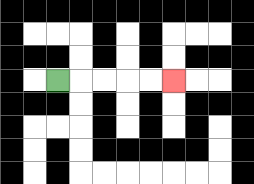{'start': '[2, 3]', 'end': '[7, 3]', 'path_directions': 'R,R,R,R,R', 'path_coordinates': '[[2, 3], [3, 3], [4, 3], [5, 3], [6, 3], [7, 3]]'}